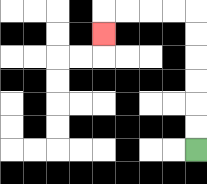{'start': '[8, 6]', 'end': '[4, 1]', 'path_directions': 'U,U,U,U,U,U,L,L,L,L,D', 'path_coordinates': '[[8, 6], [8, 5], [8, 4], [8, 3], [8, 2], [8, 1], [8, 0], [7, 0], [6, 0], [5, 0], [4, 0], [4, 1]]'}